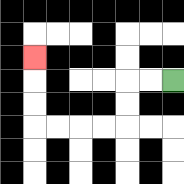{'start': '[7, 3]', 'end': '[1, 2]', 'path_directions': 'L,L,D,D,L,L,L,L,U,U,U', 'path_coordinates': '[[7, 3], [6, 3], [5, 3], [5, 4], [5, 5], [4, 5], [3, 5], [2, 5], [1, 5], [1, 4], [1, 3], [1, 2]]'}